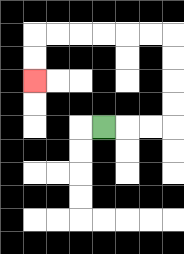{'start': '[4, 5]', 'end': '[1, 3]', 'path_directions': 'R,R,R,U,U,U,U,L,L,L,L,L,L,D,D', 'path_coordinates': '[[4, 5], [5, 5], [6, 5], [7, 5], [7, 4], [7, 3], [7, 2], [7, 1], [6, 1], [5, 1], [4, 1], [3, 1], [2, 1], [1, 1], [1, 2], [1, 3]]'}